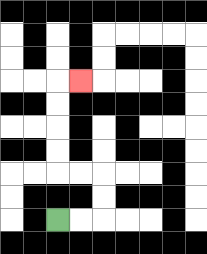{'start': '[2, 9]', 'end': '[3, 3]', 'path_directions': 'R,R,U,U,L,L,U,U,U,U,R', 'path_coordinates': '[[2, 9], [3, 9], [4, 9], [4, 8], [4, 7], [3, 7], [2, 7], [2, 6], [2, 5], [2, 4], [2, 3], [3, 3]]'}